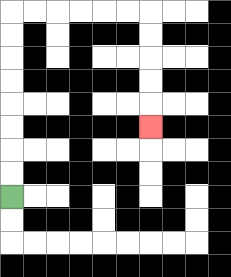{'start': '[0, 8]', 'end': '[6, 5]', 'path_directions': 'U,U,U,U,U,U,U,U,R,R,R,R,R,R,D,D,D,D,D', 'path_coordinates': '[[0, 8], [0, 7], [0, 6], [0, 5], [0, 4], [0, 3], [0, 2], [0, 1], [0, 0], [1, 0], [2, 0], [3, 0], [4, 0], [5, 0], [6, 0], [6, 1], [6, 2], [6, 3], [6, 4], [6, 5]]'}